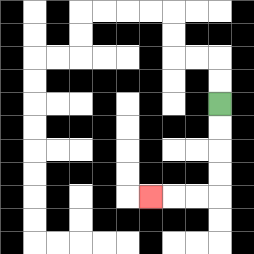{'start': '[9, 4]', 'end': '[6, 8]', 'path_directions': 'D,D,D,D,L,L,L', 'path_coordinates': '[[9, 4], [9, 5], [9, 6], [9, 7], [9, 8], [8, 8], [7, 8], [6, 8]]'}